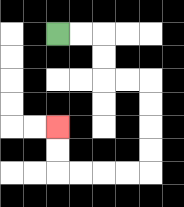{'start': '[2, 1]', 'end': '[2, 5]', 'path_directions': 'R,R,D,D,R,R,D,D,D,D,L,L,L,L,U,U', 'path_coordinates': '[[2, 1], [3, 1], [4, 1], [4, 2], [4, 3], [5, 3], [6, 3], [6, 4], [6, 5], [6, 6], [6, 7], [5, 7], [4, 7], [3, 7], [2, 7], [2, 6], [2, 5]]'}